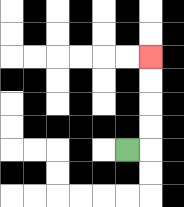{'start': '[5, 6]', 'end': '[6, 2]', 'path_directions': 'R,U,U,U,U', 'path_coordinates': '[[5, 6], [6, 6], [6, 5], [6, 4], [6, 3], [6, 2]]'}